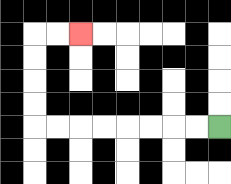{'start': '[9, 5]', 'end': '[3, 1]', 'path_directions': 'L,L,L,L,L,L,L,L,U,U,U,U,R,R', 'path_coordinates': '[[9, 5], [8, 5], [7, 5], [6, 5], [5, 5], [4, 5], [3, 5], [2, 5], [1, 5], [1, 4], [1, 3], [1, 2], [1, 1], [2, 1], [3, 1]]'}